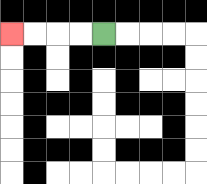{'start': '[4, 1]', 'end': '[0, 1]', 'path_directions': 'L,L,L,L', 'path_coordinates': '[[4, 1], [3, 1], [2, 1], [1, 1], [0, 1]]'}